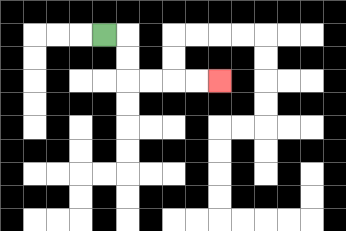{'start': '[4, 1]', 'end': '[9, 3]', 'path_directions': 'R,D,D,R,R,R,R', 'path_coordinates': '[[4, 1], [5, 1], [5, 2], [5, 3], [6, 3], [7, 3], [8, 3], [9, 3]]'}